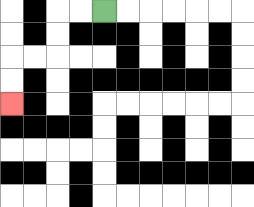{'start': '[4, 0]', 'end': '[0, 4]', 'path_directions': 'L,L,D,D,L,L,D,D', 'path_coordinates': '[[4, 0], [3, 0], [2, 0], [2, 1], [2, 2], [1, 2], [0, 2], [0, 3], [0, 4]]'}